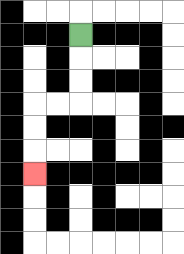{'start': '[3, 1]', 'end': '[1, 7]', 'path_directions': 'D,D,D,L,L,D,D,D', 'path_coordinates': '[[3, 1], [3, 2], [3, 3], [3, 4], [2, 4], [1, 4], [1, 5], [1, 6], [1, 7]]'}